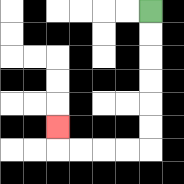{'start': '[6, 0]', 'end': '[2, 5]', 'path_directions': 'D,D,D,D,D,D,L,L,L,L,U', 'path_coordinates': '[[6, 0], [6, 1], [6, 2], [6, 3], [6, 4], [6, 5], [6, 6], [5, 6], [4, 6], [3, 6], [2, 6], [2, 5]]'}